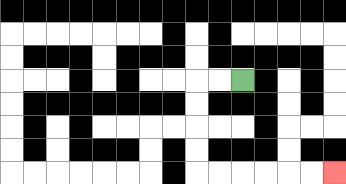{'start': '[10, 3]', 'end': '[14, 7]', 'path_directions': 'L,L,D,D,D,D,R,R,R,R,R,R', 'path_coordinates': '[[10, 3], [9, 3], [8, 3], [8, 4], [8, 5], [8, 6], [8, 7], [9, 7], [10, 7], [11, 7], [12, 7], [13, 7], [14, 7]]'}